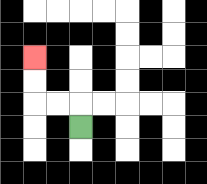{'start': '[3, 5]', 'end': '[1, 2]', 'path_directions': 'U,L,L,U,U', 'path_coordinates': '[[3, 5], [3, 4], [2, 4], [1, 4], [1, 3], [1, 2]]'}